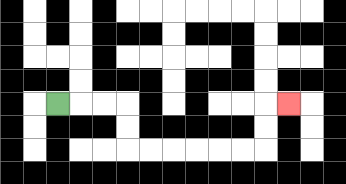{'start': '[2, 4]', 'end': '[12, 4]', 'path_directions': 'R,R,R,D,D,R,R,R,R,R,R,U,U,R', 'path_coordinates': '[[2, 4], [3, 4], [4, 4], [5, 4], [5, 5], [5, 6], [6, 6], [7, 6], [8, 6], [9, 6], [10, 6], [11, 6], [11, 5], [11, 4], [12, 4]]'}